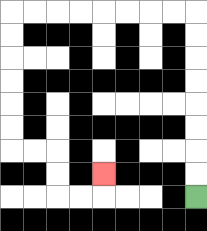{'start': '[8, 8]', 'end': '[4, 7]', 'path_directions': 'U,U,U,U,U,U,U,U,L,L,L,L,L,L,L,L,D,D,D,D,D,D,R,R,D,D,R,R,U', 'path_coordinates': '[[8, 8], [8, 7], [8, 6], [8, 5], [8, 4], [8, 3], [8, 2], [8, 1], [8, 0], [7, 0], [6, 0], [5, 0], [4, 0], [3, 0], [2, 0], [1, 0], [0, 0], [0, 1], [0, 2], [0, 3], [0, 4], [0, 5], [0, 6], [1, 6], [2, 6], [2, 7], [2, 8], [3, 8], [4, 8], [4, 7]]'}